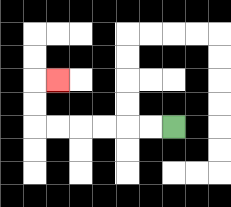{'start': '[7, 5]', 'end': '[2, 3]', 'path_directions': 'L,L,L,L,L,L,U,U,R', 'path_coordinates': '[[7, 5], [6, 5], [5, 5], [4, 5], [3, 5], [2, 5], [1, 5], [1, 4], [1, 3], [2, 3]]'}